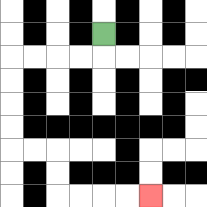{'start': '[4, 1]', 'end': '[6, 8]', 'path_directions': 'D,L,L,L,L,D,D,D,D,R,R,D,D,R,R,R,R', 'path_coordinates': '[[4, 1], [4, 2], [3, 2], [2, 2], [1, 2], [0, 2], [0, 3], [0, 4], [0, 5], [0, 6], [1, 6], [2, 6], [2, 7], [2, 8], [3, 8], [4, 8], [5, 8], [6, 8]]'}